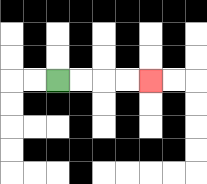{'start': '[2, 3]', 'end': '[6, 3]', 'path_directions': 'R,R,R,R', 'path_coordinates': '[[2, 3], [3, 3], [4, 3], [5, 3], [6, 3]]'}